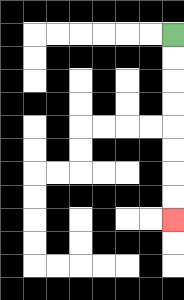{'start': '[7, 1]', 'end': '[7, 9]', 'path_directions': 'D,D,D,D,D,D,D,D', 'path_coordinates': '[[7, 1], [7, 2], [7, 3], [7, 4], [7, 5], [7, 6], [7, 7], [7, 8], [7, 9]]'}